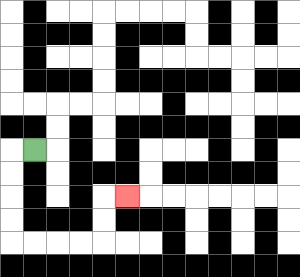{'start': '[1, 6]', 'end': '[5, 8]', 'path_directions': 'L,D,D,D,D,R,R,R,R,U,U,R', 'path_coordinates': '[[1, 6], [0, 6], [0, 7], [0, 8], [0, 9], [0, 10], [1, 10], [2, 10], [3, 10], [4, 10], [4, 9], [4, 8], [5, 8]]'}